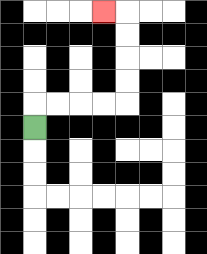{'start': '[1, 5]', 'end': '[4, 0]', 'path_directions': 'U,R,R,R,R,U,U,U,U,L', 'path_coordinates': '[[1, 5], [1, 4], [2, 4], [3, 4], [4, 4], [5, 4], [5, 3], [5, 2], [5, 1], [5, 0], [4, 0]]'}